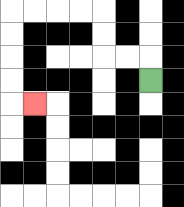{'start': '[6, 3]', 'end': '[1, 4]', 'path_directions': 'U,L,L,U,U,L,L,L,L,D,D,D,D,R', 'path_coordinates': '[[6, 3], [6, 2], [5, 2], [4, 2], [4, 1], [4, 0], [3, 0], [2, 0], [1, 0], [0, 0], [0, 1], [0, 2], [0, 3], [0, 4], [1, 4]]'}